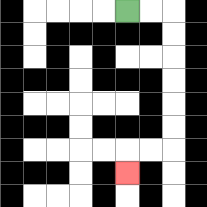{'start': '[5, 0]', 'end': '[5, 7]', 'path_directions': 'R,R,D,D,D,D,D,D,L,L,D', 'path_coordinates': '[[5, 0], [6, 0], [7, 0], [7, 1], [7, 2], [7, 3], [7, 4], [7, 5], [7, 6], [6, 6], [5, 6], [5, 7]]'}